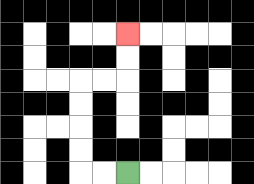{'start': '[5, 7]', 'end': '[5, 1]', 'path_directions': 'L,L,U,U,U,U,R,R,U,U', 'path_coordinates': '[[5, 7], [4, 7], [3, 7], [3, 6], [3, 5], [3, 4], [3, 3], [4, 3], [5, 3], [5, 2], [5, 1]]'}